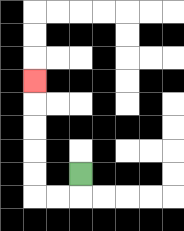{'start': '[3, 7]', 'end': '[1, 3]', 'path_directions': 'D,L,L,U,U,U,U,U', 'path_coordinates': '[[3, 7], [3, 8], [2, 8], [1, 8], [1, 7], [1, 6], [1, 5], [1, 4], [1, 3]]'}